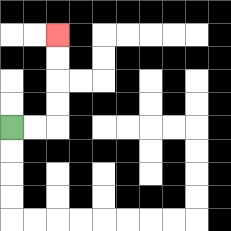{'start': '[0, 5]', 'end': '[2, 1]', 'path_directions': 'R,R,U,U,U,U', 'path_coordinates': '[[0, 5], [1, 5], [2, 5], [2, 4], [2, 3], [2, 2], [2, 1]]'}